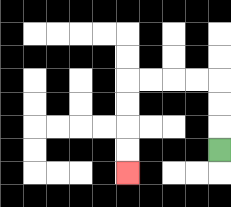{'start': '[9, 6]', 'end': '[5, 7]', 'path_directions': 'U,U,U,L,L,L,L,D,D,D,D', 'path_coordinates': '[[9, 6], [9, 5], [9, 4], [9, 3], [8, 3], [7, 3], [6, 3], [5, 3], [5, 4], [5, 5], [5, 6], [5, 7]]'}